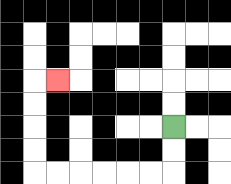{'start': '[7, 5]', 'end': '[2, 3]', 'path_directions': 'D,D,L,L,L,L,L,L,U,U,U,U,R', 'path_coordinates': '[[7, 5], [7, 6], [7, 7], [6, 7], [5, 7], [4, 7], [3, 7], [2, 7], [1, 7], [1, 6], [1, 5], [1, 4], [1, 3], [2, 3]]'}